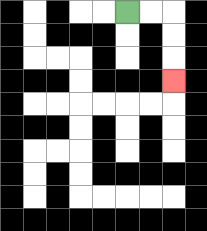{'start': '[5, 0]', 'end': '[7, 3]', 'path_directions': 'R,R,D,D,D', 'path_coordinates': '[[5, 0], [6, 0], [7, 0], [7, 1], [7, 2], [7, 3]]'}